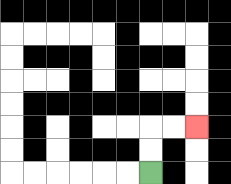{'start': '[6, 7]', 'end': '[8, 5]', 'path_directions': 'U,U,R,R', 'path_coordinates': '[[6, 7], [6, 6], [6, 5], [7, 5], [8, 5]]'}